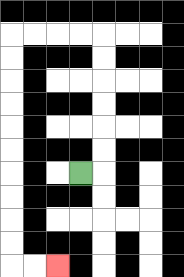{'start': '[3, 7]', 'end': '[2, 11]', 'path_directions': 'R,U,U,U,U,U,U,L,L,L,L,D,D,D,D,D,D,D,D,D,D,R,R', 'path_coordinates': '[[3, 7], [4, 7], [4, 6], [4, 5], [4, 4], [4, 3], [4, 2], [4, 1], [3, 1], [2, 1], [1, 1], [0, 1], [0, 2], [0, 3], [0, 4], [0, 5], [0, 6], [0, 7], [0, 8], [0, 9], [0, 10], [0, 11], [1, 11], [2, 11]]'}